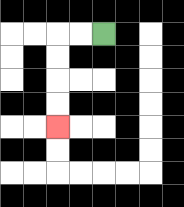{'start': '[4, 1]', 'end': '[2, 5]', 'path_directions': 'L,L,D,D,D,D', 'path_coordinates': '[[4, 1], [3, 1], [2, 1], [2, 2], [2, 3], [2, 4], [2, 5]]'}